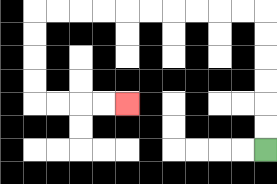{'start': '[11, 6]', 'end': '[5, 4]', 'path_directions': 'U,U,U,U,U,U,L,L,L,L,L,L,L,L,L,L,D,D,D,D,R,R,R,R', 'path_coordinates': '[[11, 6], [11, 5], [11, 4], [11, 3], [11, 2], [11, 1], [11, 0], [10, 0], [9, 0], [8, 0], [7, 0], [6, 0], [5, 0], [4, 0], [3, 0], [2, 0], [1, 0], [1, 1], [1, 2], [1, 3], [1, 4], [2, 4], [3, 4], [4, 4], [5, 4]]'}